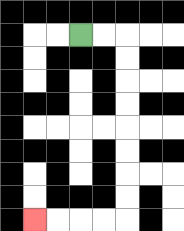{'start': '[3, 1]', 'end': '[1, 9]', 'path_directions': 'R,R,D,D,D,D,D,D,D,D,L,L,L,L', 'path_coordinates': '[[3, 1], [4, 1], [5, 1], [5, 2], [5, 3], [5, 4], [5, 5], [5, 6], [5, 7], [5, 8], [5, 9], [4, 9], [3, 9], [2, 9], [1, 9]]'}